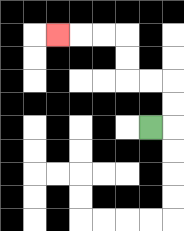{'start': '[6, 5]', 'end': '[2, 1]', 'path_directions': 'R,U,U,L,L,U,U,L,L,L', 'path_coordinates': '[[6, 5], [7, 5], [7, 4], [7, 3], [6, 3], [5, 3], [5, 2], [5, 1], [4, 1], [3, 1], [2, 1]]'}